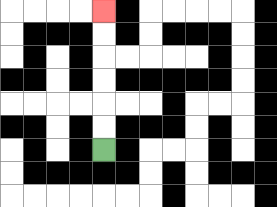{'start': '[4, 6]', 'end': '[4, 0]', 'path_directions': 'U,U,U,U,U,U', 'path_coordinates': '[[4, 6], [4, 5], [4, 4], [4, 3], [4, 2], [4, 1], [4, 0]]'}